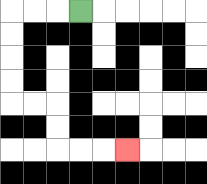{'start': '[3, 0]', 'end': '[5, 6]', 'path_directions': 'L,L,L,D,D,D,D,R,R,D,D,R,R,R', 'path_coordinates': '[[3, 0], [2, 0], [1, 0], [0, 0], [0, 1], [0, 2], [0, 3], [0, 4], [1, 4], [2, 4], [2, 5], [2, 6], [3, 6], [4, 6], [5, 6]]'}